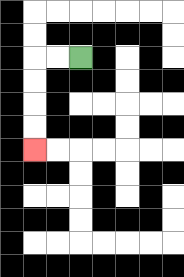{'start': '[3, 2]', 'end': '[1, 6]', 'path_directions': 'L,L,D,D,D,D', 'path_coordinates': '[[3, 2], [2, 2], [1, 2], [1, 3], [1, 4], [1, 5], [1, 6]]'}